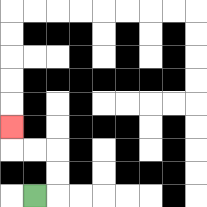{'start': '[1, 8]', 'end': '[0, 5]', 'path_directions': 'R,U,U,L,L,U', 'path_coordinates': '[[1, 8], [2, 8], [2, 7], [2, 6], [1, 6], [0, 6], [0, 5]]'}